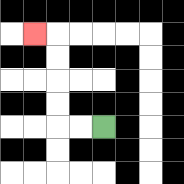{'start': '[4, 5]', 'end': '[1, 1]', 'path_directions': 'L,L,U,U,U,U,L', 'path_coordinates': '[[4, 5], [3, 5], [2, 5], [2, 4], [2, 3], [2, 2], [2, 1], [1, 1]]'}